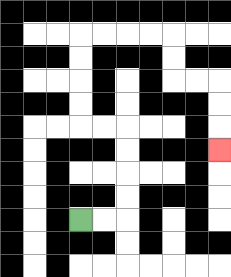{'start': '[3, 9]', 'end': '[9, 6]', 'path_directions': 'R,R,U,U,U,U,L,L,U,U,U,U,R,R,R,R,D,D,R,R,D,D,D', 'path_coordinates': '[[3, 9], [4, 9], [5, 9], [5, 8], [5, 7], [5, 6], [5, 5], [4, 5], [3, 5], [3, 4], [3, 3], [3, 2], [3, 1], [4, 1], [5, 1], [6, 1], [7, 1], [7, 2], [7, 3], [8, 3], [9, 3], [9, 4], [9, 5], [9, 6]]'}